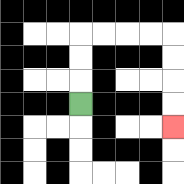{'start': '[3, 4]', 'end': '[7, 5]', 'path_directions': 'U,U,U,R,R,R,R,D,D,D,D', 'path_coordinates': '[[3, 4], [3, 3], [3, 2], [3, 1], [4, 1], [5, 1], [6, 1], [7, 1], [7, 2], [7, 3], [7, 4], [7, 5]]'}